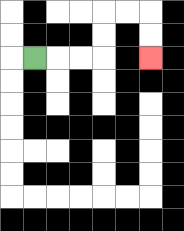{'start': '[1, 2]', 'end': '[6, 2]', 'path_directions': 'R,R,R,U,U,R,R,D,D', 'path_coordinates': '[[1, 2], [2, 2], [3, 2], [4, 2], [4, 1], [4, 0], [5, 0], [6, 0], [6, 1], [6, 2]]'}